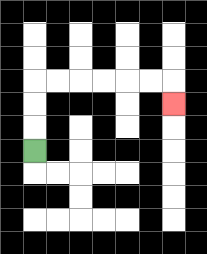{'start': '[1, 6]', 'end': '[7, 4]', 'path_directions': 'U,U,U,R,R,R,R,R,R,D', 'path_coordinates': '[[1, 6], [1, 5], [1, 4], [1, 3], [2, 3], [3, 3], [4, 3], [5, 3], [6, 3], [7, 3], [7, 4]]'}